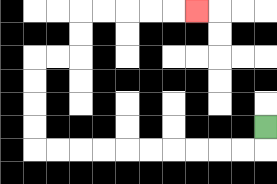{'start': '[11, 5]', 'end': '[8, 0]', 'path_directions': 'D,L,L,L,L,L,L,L,L,L,L,U,U,U,U,R,R,U,U,R,R,R,R,R', 'path_coordinates': '[[11, 5], [11, 6], [10, 6], [9, 6], [8, 6], [7, 6], [6, 6], [5, 6], [4, 6], [3, 6], [2, 6], [1, 6], [1, 5], [1, 4], [1, 3], [1, 2], [2, 2], [3, 2], [3, 1], [3, 0], [4, 0], [5, 0], [6, 0], [7, 0], [8, 0]]'}